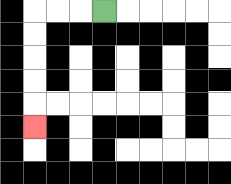{'start': '[4, 0]', 'end': '[1, 5]', 'path_directions': 'L,L,L,D,D,D,D,D', 'path_coordinates': '[[4, 0], [3, 0], [2, 0], [1, 0], [1, 1], [1, 2], [1, 3], [1, 4], [1, 5]]'}